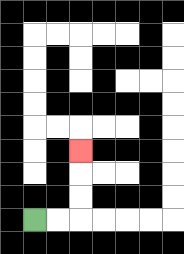{'start': '[1, 9]', 'end': '[3, 6]', 'path_directions': 'R,R,U,U,U', 'path_coordinates': '[[1, 9], [2, 9], [3, 9], [3, 8], [3, 7], [3, 6]]'}